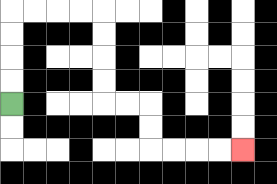{'start': '[0, 4]', 'end': '[10, 6]', 'path_directions': 'U,U,U,U,R,R,R,R,D,D,D,D,R,R,D,D,R,R,R,R', 'path_coordinates': '[[0, 4], [0, 3], [0, 2], [0, 1], [0, 0], [1, 0], [2, 0], [3, 0], [4, 0], [4, 1], [4, 2], [4, 3], [4, 4], [5, 4], [6, 4], [6, 5], [6, 6], [7, 6], [8, 6], [9, 6], [10, 6]]'}